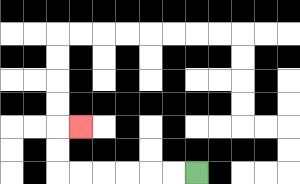{'start': '[8, 7]', 'end': '[3, 5]', 'path_directions': 'L,L,L,L,L,L,U,U,R', 'path_coordinates': '[[8, 7], [7, 7], [6, 7], [5, 7], [4, 7], [3, 7], [2, 7], [2, 6], [2, 5], [3, 5]]'}